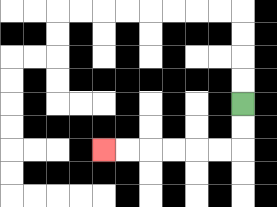{'start': '[10, 4]', 'end': '[4, 6]', 'path_directions': 'D,D,L,L,L,L,L,L', 'path_coordinates': '[[10, 4], [10, 5], [10, 6], [9, 6], [8, 6], [7, 6], [6, 6], [5, 6], [4, 6]]'}